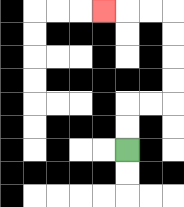{'start': '[5, 6]', 'end': '[4, 0]', 'path_directions': 'U,U,R,R,U,U,U,U,L,L,L', 'path_coordinates': '[[5, 6], [5, 5], [5, 4], [6, 4], [7, 4], [7, 3], [7, 2], [7, 1], [7, 0], [6, 0], [5, 0], [4, 0]]'}